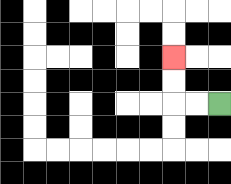{'start': '[9, 4]', 'end': '[7, 2]', 'path_directions': 'L,L,U,U', 'path_coordinates': '[[9, 4], [8, 4], [7, 4], [7, 3], [7, 2]]'}